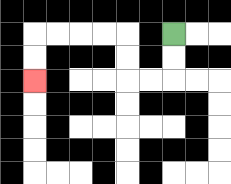{'start': '[7, 1]', 'end': '[1, 3]', 'path_directions': 'D,D,L,L,U,U,L,L,L,L,D,D', 'path_coordinates': '[[7, 1], [7, 2], [7, 3], [6, 3], [5, 3], [5, 2], [5, 1], [4, 1], [3, 1], [2, 1], [1, 1], [1, 2], [1, 3]]'}